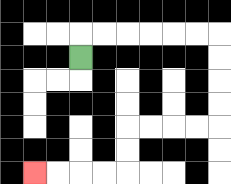{'start': '[3, 2]', 'end': '[1, 7]', 'path_directions': 'U,R,R,R,R,R,R,D,D,D,D,L,L,L,L,D,D,L,L,L,L', 'path_coordinates': '[[3, 2], [3, 1], [4, 1], [5, 1], [6, 1], [7, 1], [8, 1], [9, 1], [9, 2], [9, 3], [9, 4], [9, 5], [8, 5], [7, 5], [6, 5], [5, 5], [5, 6], [5, 7], [4, 7], [3, 7], [2, 7], [1, 7]]'}